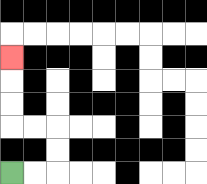{'start': '[0, 7]', 'end': '[0, 2]', 'path_directions': 'R,R,U,U,L,L,U,U,U', 'path_coordinates': '[[0, 7], [1, 7], [2, 7], [2, 6], [2, 5], [1, 5], [0, 5], [0, 4], [0, 3], [0, 2]]'}